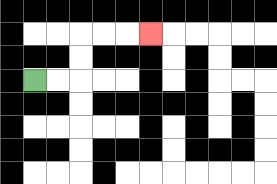{'start': '[1, 3]', 'end': '[6, 1]', 'path_directions': 'R,R,U,U,R,R,R', 'path_coordinates': '[[1, 3], [2, 3], [3, 3], [3, 2], [3, 1], [4, 1], [5, 1], [6, 1]]'}